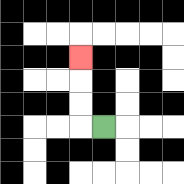{'start': '[4, 5]', 'end': '[3, 2]', 'path_directions': 'L,U,U,U', 'path_coordinates': '[[4, 5], [3, 5], [3, 4], [3, 3], [3, 2]]'}